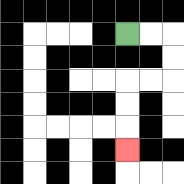{'start': '[5, 1]', 'end': '[5, 6]', 'path_directions': 'R,R,D,D,L,L,D,D,D', 'path_coordinates': '[[5, 1], [6, 1], [7, 1], [7, 2], [7, 3], [6, 3], [5, 3], [5, 4], [5, 5], [5, 6]]'}